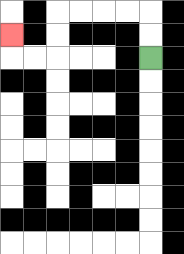{'start': '[6, 2]', 'end': '[0, 1]', 'path_directions': 'U,U,L,L,L,L,D,D,L,L,U', 'path_coordinates': '[[6, 2], [6, 1], [6, 0], [5, 0], [4, 0], [3, 0], [2, 0], [2, 1], [2, 2], [1, 2], [0, 2], [0, 1]]'}